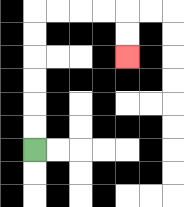{'start': '[1, 6]', 'end': '[5, 2]', 'path_directions': 'U,U,U,U,U,U,R,R,R,R,D,D', 'path_coordinates': '[[1, 6], [1, 5], [1, 4], [1, 3], [1, 2], [1, 1], [1, 0], [2, 0], [3, 0], [4, 0], [5, 0], [5, 1], [5, 2]]'}